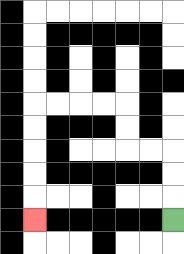{'start': '[7, 9]', 'end': '[1, 9]', 'path_directions': 'U,U,U,L,L,U,U,L,L,L,L,D,D,D,D,D', 'path_coordinates': '[[7, 9], [7, 8], [7, 7], [7, 6], [6, 6], [5, 6], [5, 5], [5, 4], [4, 4], [3, 4], [2, 4], [1, 4], [1, 5], [1, 6], [1, 7], [1, 8], [1, 9]]'}